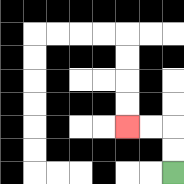{'start': '[7, 7]', 'end': '[5, 5]', 'path_directions': 'U,U,L,L', 'path_coordinates': '[[7, 7], [7, 6], [7, 5], [6, 5], [5, 5]]'}